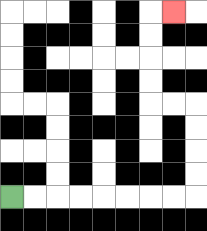{'start': '[0, 8]', 'end': '[7, 0]', 'path_directions': 'R,R,R,R,R,R,R,R,U,U,U,U,L,L,U,U,U,U,R', 'path_coordinates': '[[0, 8], [1, 8], [2, 8], [3, 8], [4, 8], [5, 8], [6, 8], [7, 8], [8, 8], [8, 7], [8, 6], [8, 5], [8, 4], [7, 4], [6, 4], [6, 3], [6, 2], [6, 1], [6, 0], [7, 0]]'}